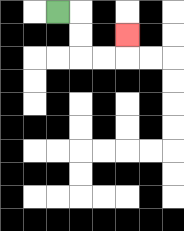{'start': '[2, 0]', 'end': '[5, 1]', 'path_directions': 'R,D,D,R,R,U', 'path_coordinates': '[[2, 0], [3, 0], [3, 1], [3, 2], [4, 2], [5, 2], [5, 1]]'}